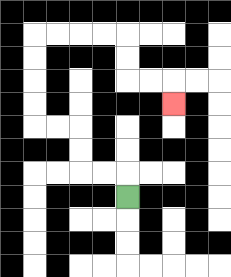{'start': '[5, 8]', 'end': '[7, 4]', 'path_directions': 'U,L,L,U,U,L,L,U,U,U,U,R,R,R,R,D,D,R,R,D', 'path_coordinates': '[[5, 8], [5, 7], [4, 7], [3, 7], [3, 6], [3, 5], [2, 5], [1, 5], [1, 4], [1, 3], [1, 2], [1, 1], [2, 1], [3, 1], [4, 1], [5, 1], [5, 2], [5, 3], [6, 3], [7, 3], [7, 4]]'}